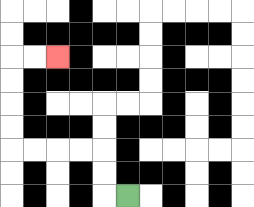{'start': '[5, 8]', 'end': '[2, 2]', 'path_directions': 'L,U,U,L,L,L,L,U,U,U,U,R,R', 'path_coordinates': '[[5, 8], [4, 8], [4, 7], [4, 6], [3, 6], [2, 6], [1, 6], [0, 6], [0, 5], [0, 4], [0, 3], [0, 2], [1, 2], [2, 2]]'}